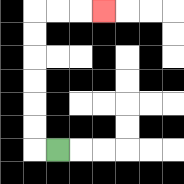{'start': '[2, 6]', 'end': '[4, 0]', 'path_directions': 'L,U,U,U,U,U,U,R,R,R', 'path_coordinates': '[[2, 6], [1, 6], [1, 5], [1, 4], [1, 3], [1, 2], [1, 1], [1, 0], [2, 0], [3, 0], [4, 0]]'}